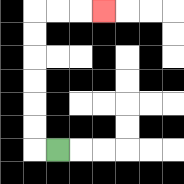{'start': '[2, 6]', 'end': '[4, 0]', 'path_directions': 'L,U,U,U,U,U,U,R,R,R', 'path_coordinates': '[[2, 6], [1, 6], [1, 5], [1, 4], [1, 3], [1, 2], [1, 1], [1, 0], [2, 0], [3, 0], [4, 0]]'}